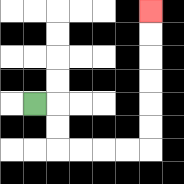{'start': '[1, 4]', 'end': '[6, 0]', 'path_directions': 'R,D,D,R,R,R,R,U,U,U,U,U,U', 'path_coordinates': '[[1, 4], [2, 4], [2, 5], [2, 6], [3, 6], [4, 6], [5, 6], [6, 6], [6, 5], [6, 4], [6, 3], [6, 2], [6, 1], [6, 0]]'}